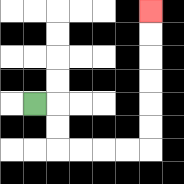{'start': '[1, 4]', 'end': '[6, 0]', 'path_directions': 'R,D,D,R,R,R,R,U,U,U,U,U,U', 'path_coordinates': '[[1, 4], [2, 4], [2, 5], [2, 6], [3, 6], [4, 6], [5, 6], [6, 6], [6, 5], [6, 4], [6, 3], [6, 2], [6, 1], [6, 0]]'}